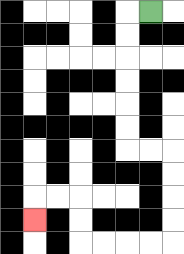{'start': '[6, 0]', 'end': '[1, 9]', 'path_directions': 'L,D,D,D,D,D,D,R,R,D,D,D,D,L,L,L,L,U,U,L,L,D', 'path_coordinates': '[[6, 0], [5, 0], [5, 1], [5, 2], [5, 3], [5, 4], [5, 5], [5, 6], [6, 6], [7, 6], [7, 7], [7, 8], [7, 9], [7, 10], [6, 10], [5, 10], [4, 10], [3, 10], [3, 9], [3, 8], [2, 8], [1, 8], [1, 9]]'}